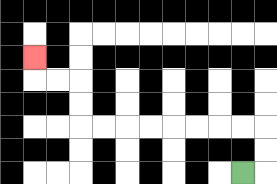{'start': '[10, 7]', 'end': '[1, 2]', 'path_directions': 'R,U,U,L,L,L,L,L,L,L,L,U,U,L,L,U', 'path_coordinates': '[[10, 7], [11, 7], [11, 6], [11, 5], [10, 5], [9, 5], [8, 5], [7, 5], [6, 5], [5, 5], [4, 5], [3, 5], [3, 4], [3, 3], [2, 3], [1, 3], [1, 2]]'}